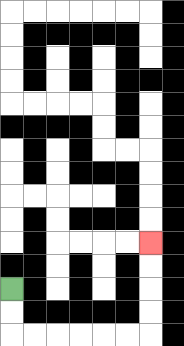{'start': '[0, 12]', 'end': '[6, 10]', 'path_directions': 'D,D,R,R,R,R,R,R,U,U,U,U', 'path_coordinates': '[[0, 12], [0, 13], [0, 14], [1, 14], [2, 14], [3, 14], [4, 14], [5, 14], [6, 14], [6, 13], [6, 12], [6, 11], [6, 10]]'}